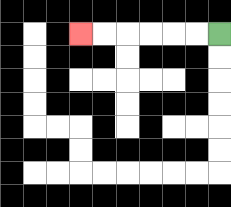{'start': '[9, 1]', 'end': '[3, 1]', 'path_directions': 'L,L,L,L,L,L', 'path_coordinates': '[[9, 1], [8, 1], [7, 1], [6, 1], [5, 1], [4, 1], [3, 1]]'}